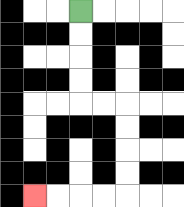{'start': '[3, 0]', 'end': '[1, 8]', 'path_directions': 'D,D,D,D,R,R,D,D,D,D,L,L,L,L', 'path_coordinates': '[[3, 0], [3, 1], [3, 2], [3, 3], [3, 4], [4, 4], [5, 4], [5, 5], [5, 6], [5, 7], [5, 8], [4, 8], [3, 8], [2, 8], [1, 8]]'}